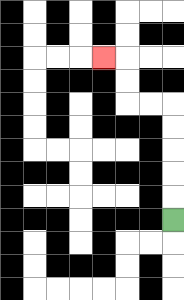{'start': '[7, 9]', 'end': '[4, 2]', 'path_directions': 'U,U,U,U,U,L,L,U,U,L', 'path_coordinates': '[[7, 9], [7, 8], [7, 7], [7, 6], [7, 5], [7, 4], [6, 4], [5, 4], [5, 3], [5, 2], [4, 2]]'}